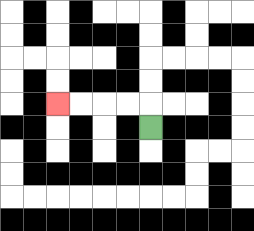{'start': '[6, 5]', 'end': '[2, 4]', 'path_directions': 'U,L,L,L,L', 'path_coordinates': '[[6, 5], [6, 4], [5, 4], [4, 4], [3, 4], [2, 4]]'}